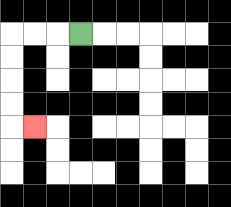{'start': '[3, 1]', 'end': '[1, 5]', 'path_directions': 'L,L,L,D,D,D,D,R', 'path_coordinates': '[[3, 1], [2, 1], [1, 1], [0, 1], [0, 2], [0, 3], [0, 4], [0, 5], [1, 5]]'}